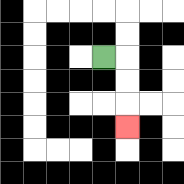{'start': '[4, 2]', 'end': '[5, 5]', 'path_directions': 'R,D,D,D', 'path_coordinates': '[[4, 2], [5, 2], [5, 3], [5, 4], [5, 5]]'}